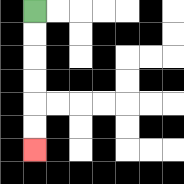{'start': '[1, 0]', 'end': '[1, 6]', 'path_directions': 'D,D,D,D,D,D', 'path_coordinates': '[[1, 0], [1, 1], [1, 2], [1, 3], [1, 4], [1, 5], [1, 6]]'}